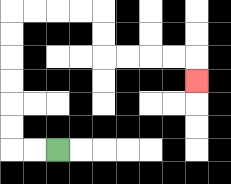{'start': '[2, 6]', 'end': '[8, 3]', 'path_directions': 'L,L,U,U,U,U,U,U,R,R,R,R,D,D,R,R,R,R,D', 'path_coordinates': '[[2, 6], [1, 6], [0, 6], [0, 5], [0, 4], [0, 3], [0, 2], [0, 1], [0, 0], [1, 0], [2, 0], [3, 0], [4, 0], [4, 1], [4, 2], [5, 2], [6, 2], [7, 2], [8, 2], [8, 3]]'}